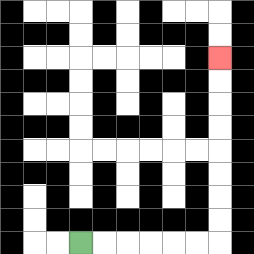{'start': '[3, 10]', 'end': '[9, 2]', 'path_directions': 'R,R,R,R,R,R,U,U,U,U,U,U,U,U', 'path_coordinates': '[[3, 10], [4, 10], [5, 10], [6, 10], [7, 10], [8, 10], [9, 10], [9, 9], [9, 8], [9, 7], [9, 6], [9, 5], [9, 4], [9, 3], [9, 2]]'}